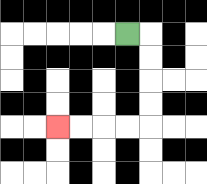{'start': '[5, 1]', 'end': '[2, 5]', 'path_directions': 'R,D,D,D,D,L,L,L,L', 'path_coordinates': '[[5, 1], [6, 1], [6, 2], [6, 3], [6, 4], [6, 5], [5, 5], [4, 5], [3, 5], [2, 5]]'}